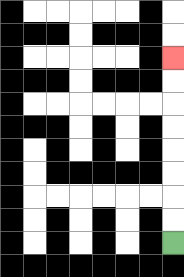{'start': '[7, 10]', 'end': '[7, 2]', 'path_directions': 'U,U,U,U,U,U,U,U', 'path_coordinates': '[[7, 10], [7, 9], [7, 8], [7, 7], [7, 6], [7, 5], [7, 4], [7, 3], [7, 2]]'}